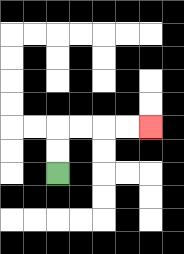{'start': '[2, 7]', 'end': '[6, 5]', 'path_directions': 'U,U,R,R,R,R', 'path_coordinates': '[[2, 7], [2, 6], [2, 5], [3, 5], [4, 5], [5, 5], [6, 5]]'}